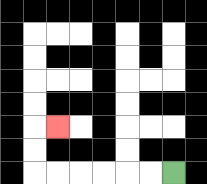{'start': '[7, 7]', 'end': '[2, 5]', 'path_directions': 'L,L,L,L,L,L,U,U,R', 'path_coordinates': '[[7, 7], [6, 7], [5, 7], [4, 7], [3, 7], [2, 7], [1, 7], [1, 6], [1, 5], [2, 5]]'}